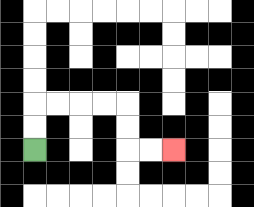{'start': '[1, 6]', 'end': '[7, 6]', 'path_directions': 'U,U,R,R,R,R,D,D,R,R', 'path_coordinates': '[[1, 6], [1, 5], [1, 4], [2, 4], [3, 4], [4, 4], [5, 4], [5, 5], [5, 6], [6, 6], [7, 6]]'}